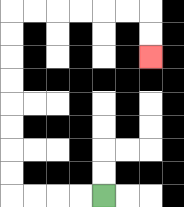{'start': '[4, 8]', 'end': '[6, 2]', 'path_directions': 'L,L,L,L,U,U,U,U,U,U,U,U,R,R,R,R,R,R,D,D', 'path_coordinates': '[[4, 8], [3, 8], [2, 8], [1, 8], [0, 8], [0, 7], [0, 6], [0, 5], [0, 4], [0, 3], [0, 2], [0, 1], [0, 0], [1, 0], [2, 0], [3, 0], [4, 0], [5, 0], [6, 0], [6, 1], [6, 2]]'}